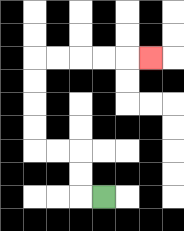{'start': '[4, 8]', 'end': '[6, 2]', 'path_directions': 'L,U,U,L,L,U,U,U,U,R,R,R,R,R', 'path_coordinates': '[[4, 8], [3, 8], [3, 7], [3, 6], [2, 6], [1, 6], [1, 5], [1, 4], [1, 3], [1, 2], [2, 2], [3, 2], [4, 2], [5, 2], [6, 2]]'}